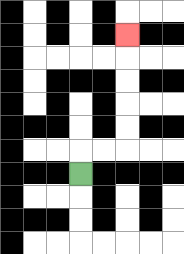{'start': '[3, 7]', 'end': '[5, 1]', 'path_directions': 'U,R,R,U,U,U,U,U', 'path_coordinates': '[[3, 7], [3, 6], [4, 6], [5, 6], [5, 5], [5, 4], [5, 3], [5, 2], [5, 1]]'}